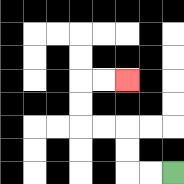{'start': '[7, 7]', 'end': '[5, 3]', 'path_directions': 'L,L,U,U,L,L,U,U,R,R', 'path_coordinates': '[[7, 7], [6, 7], [5, 7], [5, 6], [5, 5], [4, 5], [3, 5], [3, 4], [3, 3], [4, 3], [5, 3]]'}